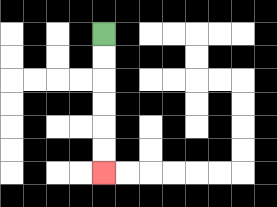{'start': '[4, 1]', 'end': '[4, 7]', 'path_directions': 'D,D,D,D,D,D', 'path_coordinates': '[[4, 1], [4, 2], [4, 3], [4, 4], [4, 5], [4, 6], [4, 7]]'}